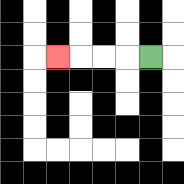{'start': '[6, 2]', 'end': '[2, 2]', 'path_directions': 'L,L,L,L', 'path_coordinates': '[[6, 2], [5, 2], [4, 2], [3, 2], [2, 2]]'}